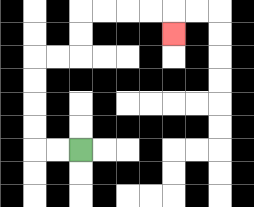{'start': '[3, 6]', 'end': '[7, 1]', 'path_directions': 'L,L,U,U,U,U,R,R,U,U,R,R,R,R,D', 'path_coordinates': '[[3, 6], [2, 6], [1, 6], [1, 5], [1, 4], [1, 3], [1, 2], [2, 2], [3, 2], [3, 1], [3, 0], [4, 0], [5, 0], [6, 0], [7, 0], [7, 1]]'}